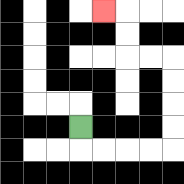{'start': '[3, 5]', 'end': '[4, 0]', 'path_directions': 'D,R,R,R,R,U,U,U,U,L,L,U,U,L', 'path_coordinates': '[[3, 5], [3, 6], [4, 6], [5, 6], [6, 6], [7, 6], [7, 5], [7, 4], [7, 3], [7, 2], [6, 2], [5, 2], [5, 1], [5, 0], [4, 0]]'}